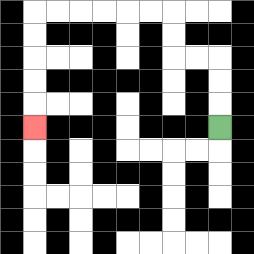{'start': '[9, 5]', 'end': '[1, 5]', 'path_directions': 'U,U,U,L,L,U,U,L,L,L,L,L,L,D,D,D,D,D', 'path_coordinates': '[[9, 5], [9, 4], [9, 3], [9, 2], [8, 2], [7, 2], [7, 1], [7, 0], [6, 0], [5, 0], [4, 0], [3, 0], [2, 0], [1, 0], [1, 1], [1, 2], [1, 3], [1, 4], [1, 5]]'}